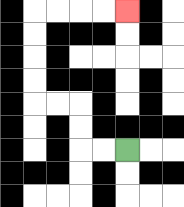{'start': '[5, 6]', 'end': '[5, 0]', 'path_directions': 'L,L,U,U,L,L,U,U,U,U,R,R,R,R', 'path_coordinates': '[[5, 6], [4, 6], [3, 6], [3, 5], [3, 4], [2, 4], [1, 4], [1, 3], [1, 2], [1, 1], [1, 0], [2, 0], [3, 0], [4, 0], [5, 0]]'}